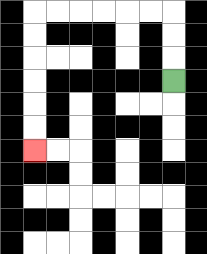{'start': '[7, 3]', 'end': '[1, 6]', 'path_directions': 'U,U,U,L,L,L,L,L,L,D,D,D,D,D,D', 'path_coordinates': '[[7, 3], [7, 2], [7, 1], [7, 0], [6, 0], [5, 0], [4, 0], [3, 0], [2, 0], [1, 0], [1, 1], [1, 2], [1, 3], [1, 4], [1, 5], [1, 6]]'}